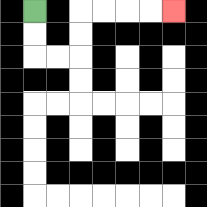{'start': '[1, 0]', 'end': '[7, 0]', 'path_directions': 'D,D,R,R,U,U,R,R,R,R', 'path_coordinates': '[[1, 0], [1, 1], [1, 2], [2, 2], [3, 2], [3, 1], [3, 0], [4, 0], [5, 0], [6, 0], [7, 0]]'}